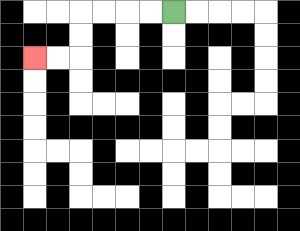{'start': '[7, 0]', 'end': '[1, 2]', 'path_directions': 'L,L,L,L,D,D,L,L', 'path_coordinates': '[[7, 0], [6, 0], [5, 0], [4, 0], [3, 0], [3, 1], [3, 2], [2, 2], [1, 2]]'}